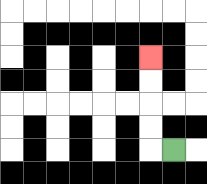{'start': '[7, 6]', 'end': '[6, 2]', 'path_directions': 'L,U,U,U,U', 'path_coordinates': '[[7, 6], [6, 6], [6, 5], [6, 4], [6, 3], [6, 2]]'}